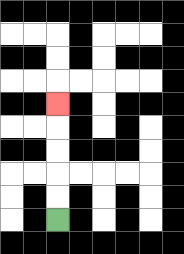{'start': '[2, 9]', 'end': '[2, 4]', 'path_directions': 'U,U,U,U,U', 'path_coordinates': '[[2, 9], [2, 8], [2, 7], [2, 6], [2, 5], [2, 4]]'}